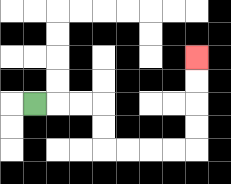{'start': '[1, 4]', 'end': '[8, 2]', 'path_directions': 'R,R,R,D,D,R,R,R,R,U,U,U,U', 'path_coordinates': '[[1, 4], [2, 4], [3, 4], [4, 4], [4, 5], [4, 6], [5, 6], [6, 6], [7, 6], [8, 6], [8, 5], [8, 4], [8, 3], [8, 2]]'}